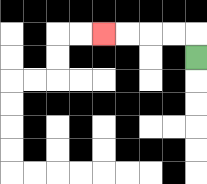{'start': '[8, 2]', 'end': '[4, 1]', 'path_directions': 'U,L,L,L,L', 'path_coordinates': '[[8, 2], [8, 1], [7, 1], [6, 1], [5, 1], [4, 1]]'}